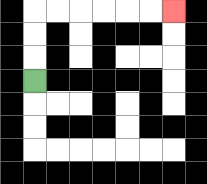{'start': '[1, 3]', 'end': '[7, 0]', 'path_directions': 'U,U,U,R,R,R,R,R,R', 'path_coordinates': '[[1, 3], [1, 2], [1, 1], [1, 0], [2, 0], [3, 0], [4, 0], [5, 0], [6, 0], [7, 0]]'}